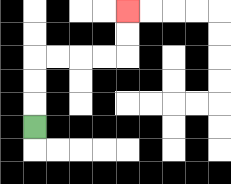{'start': '[1, 5]', 'end': '[5, 0]', 'path_directions': 'U,U,U,R,R,R,R,U,U', 'path_coordinates': '[[1, 5], [1, 4], [1, 3], [1, 2], [2, 2], [3, 2], [4, 2], [5, 2], [5, 1], [5, 0]]'}